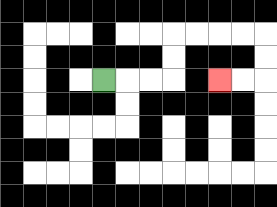{'start': '[4, 3]', 'end': '[9, 3]', 'path_directions': 'R,R,R,U,U,R,R,R,R,D,D,L,L', 'path_coordinates': '[[4, 3], [5, 3], [6, 3], [7, 3], [7, 2], [7, 1], [8, 1], [9, 1], [10, 1], [11, 1], [11, 2], [11, 3], [10, 3], [9, 3]]'}